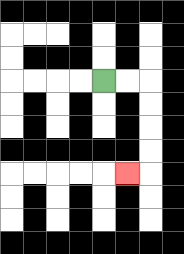{'start': '[4, 3]', 'end': '[5, 7]', 'path_directions': 'R,R,D,D,D,D,L', 'path_coordinates': '[[4, 3], [5, 3], [6, 3], [6, 4], [6, 5], [6, 6], [6, 7], [5, 7]]'}